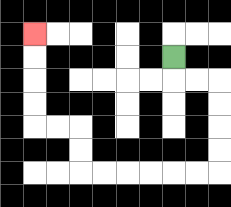{'start': '[7, 2]', 'end': '[1, 1]', 'path_directions': 'D,R,R,D,D,D,D,L,L,L,L,L,L,U,U,L,L,U,U,U,U', 'path_coordinates': '[[7, 2], [7, 3], [8, 3], [9, 3], [9, 4], [9, 5], [9, 6], [9, 7], [8, 7], [7, 7], [6, 7], [5, 7], [4, 7], [3, 7], [3, 6], [3, 5], [2, 5], [1, 5], [1, 4], [1, 3], [1, 2], [1, 1]]'}